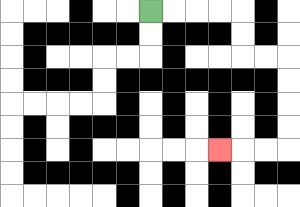{'start': '[6, 0]', 'end': '[9, 6]', 'path_directions': 'R,R,R,R,D,D,R,R,D,D,D,D,L,L,L', 'path_coordinates': '[[6, 0], [7, 0], [8, 0], [9, 0], [10, 0], [10, 1], [10, 2], [11, 2], [12, 2], [12, 3], [12, 4], [12, 5], [12, 6], [11, 6], [10, 6], [9, 6]]'}